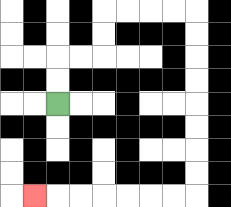{'start': '[2, 4]', 'end': '[1, 8]', 'path_directions': 'U,U,R,R,U,U,R,R,R,R,D,D,D,D,D,D,D,D,L,L,L,L,L,L,L', 'path_coordinates': '[[2, 4], [2, 3], [2, 2], [3, 2], [4, 2], [4, 1], [4, 0], [5, 0], [6, 0], [7, 0], [8, 0], [8, 1], [8, 2], [8, 3], [8, 4], [8, 5], [8, 6], [8, 7], [8, 8], [7, 8], [6, 8], [5, 8], [4, 8], [3, 8], [2, 8], [1, 8]]'}